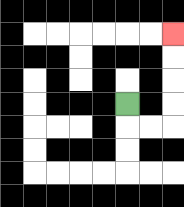{'start': '[5, 4]', 'end': '[7, 1]', 'path_directions': 'D,R,R,U,U,U,U', 'path_coordinates': '[[5, 4], [5, 5], [6, 5], [7, 5], [7, 4], [7, 3], [7, 2], [7, 1]]'}